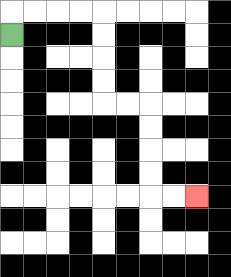{'start': '[0, 1]', 'end': '[8, 8]', 'path_directions': 'U,R,R,R,R,D,D,D,D,R,R,D,D,D,D,R,R', 'path_coordinates': '[[0, 1], [0, 0], [1, 0], [2, 0], [3, 0], [4, 0], [4, 1], [4, 2], [4, 3], [4, 4], [5, 4], [6, 4], [6, 5], [6, 6], [6, 7], [6, 8], [7, 8], [8, 8]]'}